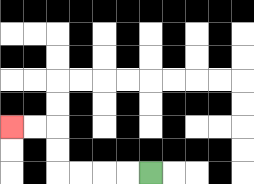{'start': '[6, 7]', 'end': '[0, 5]', 'path_directions': 'L,L,L,L,U,U,L,L', 'path_coordinates': '[[6, 7], [5, 7], [4, 7], [3, 7], [2, 7], [2, 6], [2, 5], [1, 5], [0, 5]]'}